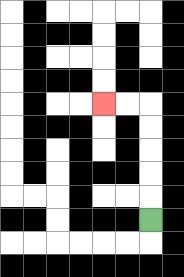{'start': '[6, 9]', 'end': '[4, 4]', 'path_directions': 'U,U,U,U,U,L,L', 'path_coordinates': '[[6, 9], [6, 8], [6, 7], [6, 6], [6, 5], [6, 4], [5, 4], [4, 4]]'}